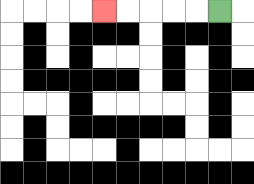{'start': '[9, 0]', 'end': '[4, 0]', 'path_directions': 'L,L,L,L,L', 'path_coordinates': '[[9, 0], [8, 0], [7, 0], [6, 0], [5, 0], [4, 0]]'}